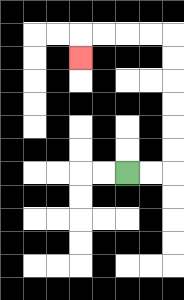{'start': '[5, 7]', 'end': '[3, 2]', 'path_directions': 'R,R,U,U,U,U,U,U,L,L,L,L,D', 'path_coordinates': '[[5, 7], [6, 7], [7, 7], [7, 6], [7, 5], [7, 4], [7, 3], [7, 2], [7, 1], [6, 1], [5, 1], [4, 1], [3, 1], [3, 2]]'}